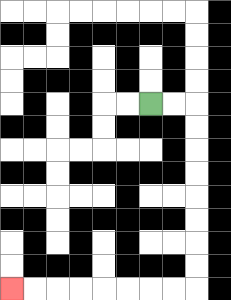{'start': '[6, 4]', 'end': '[0, 12]', 'path_directions': 'R,R,D,D,D,D,D,D,D,D,L,L,L,L,L,L,L,L', 'path_coordinates': '[[6, 4], [7, 4], [8, 4], [8, 5], [8, 6], [8, 7], [8, 8], [8, 9], [8, 10], [8, 11], [8, 12], [7, 12], [6, 12], [5, 12], [4, 12], [3, 12], [2, 12], [1, 12], [0, 12]]'}